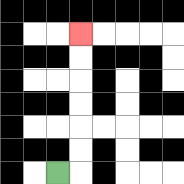{'start': '[2, 7]', 'end': '[3, 1]', 'path_directions': 'R,U,U,U,U,U,U', 'path_coordinates': '[[2, 7], [3, 7], [3, 6], [3, 5], [3, 4], [3, 3], [3, 2], [3, 1]]'}